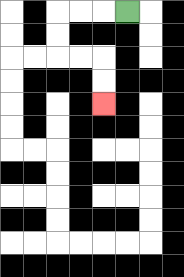{'start': '[5, 0]', 'end': '[4, 4]', 'path_directions': 'L,L,L,D,D,R,R,D,D', 'path_coordinates': '[[5, 0], [4, 0], [3, 0], [2, 0], [2, 1], [2, 2], [3, 2], [4, 2], [4, 3], [4, 4]]'}